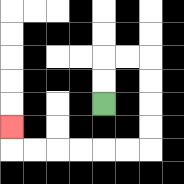{'start': '[4, 4]', 'end': '[0, 5]', 'path_directions': 'U,U,R,R,D,D,D,D,L,L,L,L,L,L,U', 'path_coordinates': '[[4, 4], [4, 3], [4, 2], [5, 2], [6, 2], [6, 3], [6, 4], [6, 5], [6, 6], [5, 6], [4, 6], [3, 6], [2, 6], [1, 6], [0, 6], [0, 5]]'}